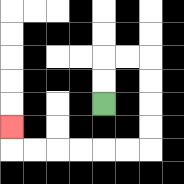{'start': '[4, 4]', 'end': '[0, 5]', 'path_directions': 'U,U,R,R,D,D,D,D,L,L,L,L,L,L,U', 'path_coordinates': '[[4, 4], [4, 3], [4, 2], [5, 2], [6, 2], [6, 3], [6, 4], [6, 5], [6, 6], [5, 6], [4, 6], [3, 6], [2, 6], [1, 6], [0, 6], [0, 5]]'}